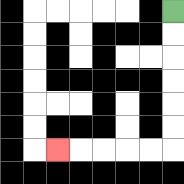{'start': '[7, 0]', 'end': '[2, 6]', 'path_directions': 'D,D,D,D,D,D,L,L,L,L,L', 'path_coordinates': '[[7, 0], [7, 1], [7, 2], [7, 3], [7, 4], [7, 5], [7, 6], [6, 6], [5, 6], [4, 6], [3, 6], [2, 6]]'}